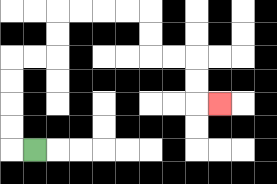{'start': '[1, 6]', 'end': '[9, 4]', 'path_directions': 'L,U,U,U,U,R,R,U,U,R,R,R,R,D,D,R,R,D,D,R', 'path_coordinates': '[[1, 6], [0, 6], [0, 5], [0, 4], [0, 3], [0, 2], [1, 2], [2, 2], [2, 1], [2, 0], [3, 0], [4, 0], [5, 0], [6, 0], [6, 1], [6, 2], [7, 2], [8, 2], [8, 3], [8, 4], [9, 4]]'}